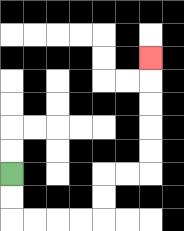{'start': '[0, 7]', 'end': '[6, 2]', 'path_directions': 'D,D,R,R,R,R,U,U,R,R,U,U,U,U,U', 'path_coordinates': '[[0, 7], [0, 8], [0, 9], [1, 9], [2, 9], [3, 9], [4, 9], [4, 8], [4, 7], [5, 7], [6, 7], [6, 6], [6, 5], [6, 4], [6, 3], [6, 2]]'}